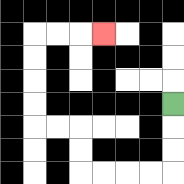{'start': '[7, 4]', 'end': '[4, 1]', 'path_directions': 'D,D,D,L,L,L,L,U,U,L,L,U,U,U,U,R,R,R', 'path_coordinates': '[[7, 4], [7, 5], [7, 6], [7, 7], [6, 7], [5, 7], [4, 7], [3, 7], [3, 6], [3, 5], [2, 5], [1, 5], [1, 4], [1, 3], [1, 2], [1, 1], [2, 1], [3, 1], [4, 1]]'}